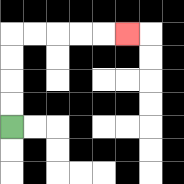{'start': '[0, 5]', 'end': '[5, 1]', 'path_directions': 'U,U,U,U,R,R,R,R,R', 'path_coordinates': '[[0, 5], [0, 4], [0, 3], [0, 2], [0, 1], [1, 1], [2, 1], [3, 1], [4, 1], [5, 1]]'}